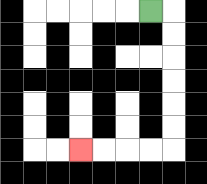{'start': '[6, 0]', 'end': '[3, 6]', 'path_directions': 'R,D,D,D,D,D,D,L,L,L,L', 'path_coordinates': '[[6, 0], [7, 0], [7, 1], [7, 2], [7, 3], [7, 4], [7, 5], [7, 6], [6, 6], [5, 6], [4, 6], [3, 6]]'}